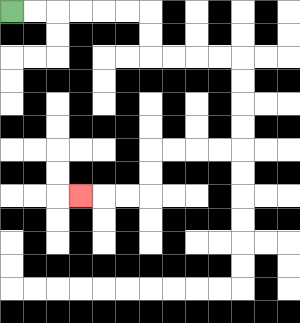{'start': '[0, 0]', 'end': '[3, 8]', 'path_directions': 'R,R,R,R,R,R,D,D,R,R,R,R,D,D,D,D,L,L,L,L,D,D,L,L,L', 'path_coordinates': '[[0, 0], [1, 0], [2, 0], [3, 0], [4, 0], [5, 0], [6, 0], [6, 1], [6, 2], [7, 2], [8, 2], [9, 2], [10, 2], [10, 3], [10, 4], [10, 5], [10, 6], [9, 6], [8, 6], [7, 6], [6, 6], [6, 7], [6, 8], [5, 8], [4, 8], [3, 8]]'}